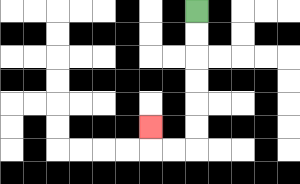{'start': '[8, 0]', 'end': '[6, 5]', 'path_directions': 'D,D,D,D,D,D,L,L,U', 'path_coordinates': '[[8, 0], [8, 1], [8, 2], [8, 3], [8, 4], [8, 5], [8, 6], [7, 6], [6, 6], [6, 5]]'}